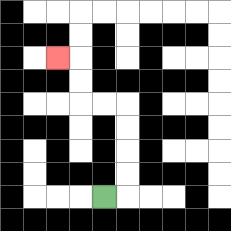{'start': '[4, 8]', 'end': '[2, 2]', 'path_directions': 'R,U,U,U,U,L,L,U,U,L', 'path_coordinates': '[[4, 8], [5, 8], [5, 7], [5, 6], [5, 5], [5, 4], [4, 4], [3, 4], [3, 3], [3, 2], [2, 2]]'}